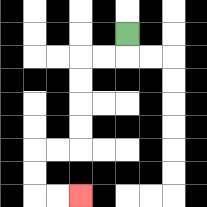{'start': '[5, 1]', 'end': '[3, 8]', 'path_directions': 'D,L,L,D,D,D,D,L,L,D,D,R,R', 'path_coordinates': '[[5, 1], [5, 2], [4, 2], [3, 2], [3, 3], [3, 4], [3, 5], [3, 6], [2, 6], [1, 6], [1, 7], [1, 8], [2, 8], [3, 8]]'}